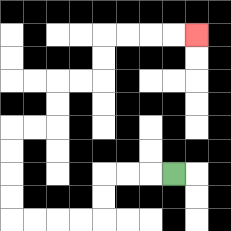{'start': '[7, 7]', 'end': '[8, 1]', 'path_directions': 'L,L,L,D,D,L,L,L,L,U,U,U,U,R,R,U,U,R,R,U,U,R,R,R,R', 'path_coordinates': '[[7, 7], [6, 7], [5, 7], [4, 7], [4, 8], [4, 9], [3, 9], [2, 9], [1, 9], [0, 9], [0, 8], [0, 7], [0, 6], [0, 5], [1, 5], [2, 5], [2, 4], [2, 3], [3, 3], [4, 3], [4, 2], [4, 1], [5, 1], [6, 1], [7, 1], [8, 1]]'}